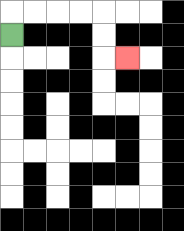{'start': '[0, 1]', 'end': '[5, 2]', 'path_directions': 'U,R,R,R,R,D,D,R', 'path_coordinates': '[[0, 1], [0, 0], [1, 0], [2, 0], [3, 0], [4, 0], [4, 1], [4, 2], [5, 2]]'}